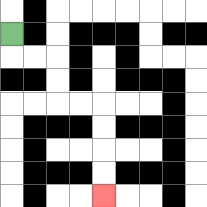{'start': '[0, 1]', 'end': '[4, 8]', 'path_directions': 'D,R,R,D,D,R,R,D,D,D,D', 'path_coordinates': '[[0, 1], [0, 2], [1, 2], [2, 2], [2, 3], [2, 4], [3, 4], [4, 4], [4, 5], [4, 6], [4, 7], [4, 8]]'}